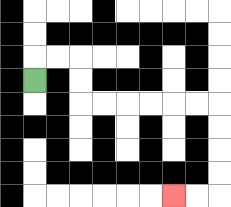{'start': '[1, 3]', 'end': '[7, 8]', 'path_directions': 'U,R,R,D,D,R,R,R,R,R,R,D,D,D,D,L,L', 'path_coordinates': '[[1, 3], [1, 2], [2, 2], [3, 2], [3, 3], [3, 4], [4, 4], [5, 4], [6, 4], [7, 4], [8, 4], [9, 4], [9, 5], [9, 6], [9, 7], [9, 8], [8, 8], [7, 8]]'}